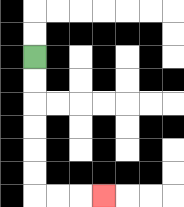{'start': '[1, 2]', 'end': '[4, 8]', 'path_directions': 'D,D,D,D,D,D,R,R,R', 'path_coordinates': '[[1, 2], [1, 3], [1, 4], [1, 5], [1, 6], [1, 7], [1, 8], [2, 8], [3, 8], [4, 8]]'}